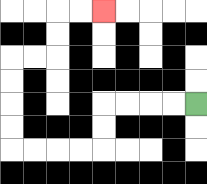{'start': '[8, 4]', 'end': '[4, 0]', 'path_directions': 'L,L,L,L,D,D,L,L,L,L,U,U,U,U,R,R,U,U,R,R', 'path_coordinates': '[[8, 4], [7, 4], [6, 4], [5, 4], [4, 4], [4, 5], [4, 6], [3, 6], [2, 6], [1, 6], [0, 6], [0, 5], [0, 4], [0, 3], [0, 2], [1, 2], [2, 2], [2, 1], [2, 0], [3, 0], [4, 0]]'}